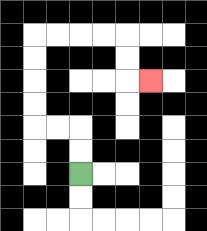{'start': '[3, 7]', 'end': '[6, 3]', 'path_directions': 'U,U,L,L,U,U,U,U,R,R,R,R,D,D,R', 'path_coordinates': '[[3, 7], [3, 6], [3, 5], [2, 5], [1, 5], [1, 4], [1, 3], [1, 2], [1, 1], [2, 1], [3, 1], [4, 1], [5, 1], [5, 2], [5, 3], [6, 3]]'}